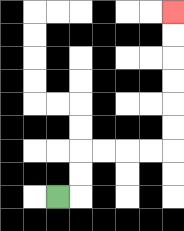{'start': '[2, 8]', 'end': '[7, 0]', 'path_directions': 'R,U,U,R,R,R,R,U,U,U,U,U,U', 'path_coordinates': '[[2, 8], [3, 8], [3, 7], [3, 6], [4, 6], [5, 6], [6, 6], [7, 6], [7, 5], [7, 4], [7, 3], [7, 2], [7, 1], [7, 0]]'}